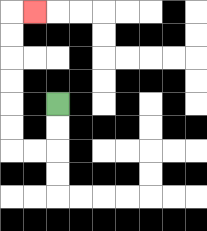{'start': '[2, 4]', 'end': '[1, 0]', 'path_directions': 'D,D,L,L,U,U,U,U,U,U,R', 'path_coordinates': '[[2, 4], [2, 5], [2, 6], [1, 6], [0, 6], [0, 5], [0, 4], [0, 3], [0, 2], [0, 1], [0, 0], [1, 0]]'}